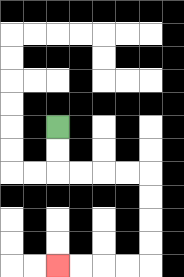{'start': '[2, 5]', 'end': '[2, 11]', 'path_directions': 'D,D,R,R,R,R,D,D,D,D,L,L,L,L', 'path_coordinates': '[[2, 5], [2, 6], [2, 7], [3, 7], [4, 7], [5, 7], [6, 7], [6, 8], [6, 9], [6, 10], [6, 11], [5, 11], [4, 11], [3, 11], [2, 11]]'}